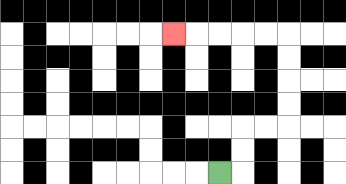{'start': '[9, 7]', 'end': '[7, 1]', 'path_directions': 'R,U,U,R,R,U,U,U,U,L,L,L,L,L', 'path_coordinates': '[[9, 7], [10, 7], [10, 6], [10, 5], [11, 5], [12, 5], [12, 4], [12, 3], [12, 2], [12, 1], [11, 1], [10, 1], [9, 1], [8, 1], [7, 1]]'}